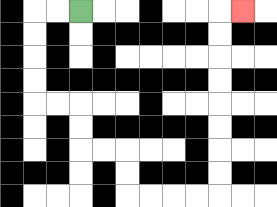{'start': '[3, 0]', 'end': '[10, 0]', 'path_directions': 'L,L,D,D,D,D,R,R,D,D,R,R,D,D,R,R,R,R,U,U,U,U,U,U,U,U,R', 'path_coordinates': '[[3, 0], [2, 0], [1, 0], [1, 1], [1, 2], [1, 3], [1, 4], [2, 4], [3, 4], [3, 5], [3, 6], [4, 6], [5, 6], [5, 7], [5, 8], [6, 8], [7, 8], [8, 8], [9, 8], [9, 7], [9, 6], [9, 5], [9, 4], [9, 3], [9, 2], [9, 1], [9, 0], [10, 0]]'}